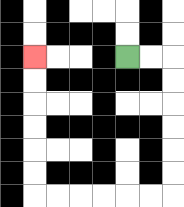{'start': '[5, 2]', 'end': '[1, 2]', 'path_directions': 'R,R,D,D,D,D,D,D,L,L,L,L,L,L,U,U,U,U,U,U', 'path_coordinates': '[[5, 2], [6, 2], [7, 2], [7, 3], [7, 4], [7, 5], [7, 6], [7, 7], [7, 8], [6, 8], [5, 8], [4, 8], [3, 8], [2, 8], [1, 8], [1, 7], [1, 6], [1, 5], [1, 4], [1, 3], [1, 2]]'}